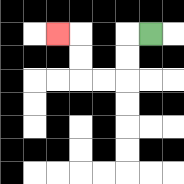{'start': '[6, 1]', 'end': '[2, 1]', 'path_directions': 'L,D,D,L,L,U,U,L', 'path_coordinates': '[[6, 1], [5, 1], [5, 2], [5, 3], [4, 3], [3, 3], [3, 2], [3, 1], [2, 1]]'}